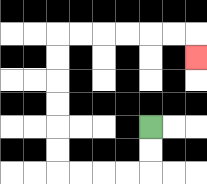{'start': '[6, 5]', 'end': '[8, 2]', 'path_directions': 'D,D,L,L,L,L,U,U,U,U,U,U,R,R,R,R,R,R,D', 'path_coordinates': '[[6, 5], [6, 6], [6, 7], [5, 7], [4, 7], [3, 7], [2, 7], [2, 6], [2, 5], [2, 4], [2, 3], [2, 2], [2, 1], [3, 1], [4, 1], [5, 1], [6, 1], [7, 1], [8, 1], [8, 2]]'}